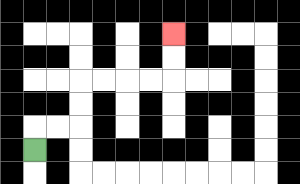{'start': '[1, 6]', 'end': '[7, 1]', 'path_directions': 'U,R,R,U,U,R,R,R,R,U,U', 'path_coordinates': '[[1, 6], [1, 5], [2, 5], [3, 5], [3, 4], [3, 3], [4, 3], [5, 3], [6, 3], [7, 3], [7, 2], [7, 1]]'}